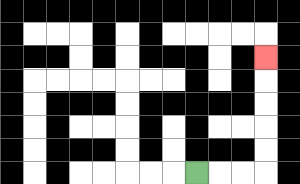{'start': '[8, 7]', 'end': '[11, 2]', 'path_directions': 'R,R,R,U,U,U,U,U', 'path_coordinates': '[[8, 7], [9, 7], [10, 7], [11, 7], [11, 6], [11, 5], [11, 4], [11, 3], [11, 2]]'}